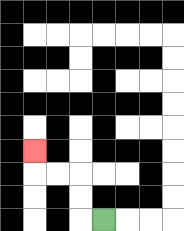{'start': '[4, 9]', 'end': '[1, 6]', 'path_directions': 'L,U,U,L,L,U', 'path_coordinates': '[[4, 9], [3, 9], [3, 8], [3, 7], [2, 7], [1, 7], [1, 6]]'}